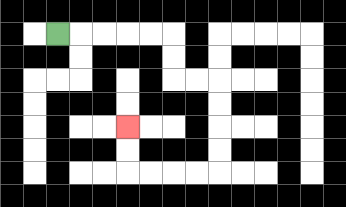{'start': '[2, 1]', 'end': '[5, 5]', 'path_directions': 'R,R,R,R,R,D,D,R,R,D,D,D,D,L,L,L,L,U,U', 'path_coordinates': '[[2, 1], [3, 1], [4, 1], [5, 1], [6, 1], [7, 1], [7, 2], [7, 3], [8, 3], [9, 3], [9, 4], [9, 5], [9, 6], [9, 7], [8, 7], [7, 7], [6, 7], [5, 7], [5, 6], [5, 5]]'}